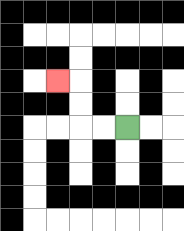{'start': '[5, 5]', 'end': '[2, 3]', 'path_directions': 'L,L,U,U,L', 'path_coordinates': '[[5, 5], [4, 5], [3, 5], [3, 4], [3, 3], [2, 3]]'}